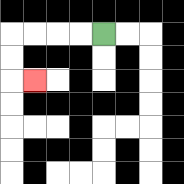{'start': '[4, 1]', 'end': '[1, 3]', 'path_directions': 'L,L,L,L,D,D,R', 'path_coordinates': '[[4, 1], [3, 1], [2, 1], [1, 1], [0, 1], [0, 2], [0, 3], [1, 3]]'}